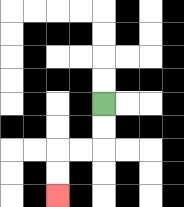{'start': '[4, 4]', 'end': '[2, 8]', 'path_directions': 'D,D,L,L,D,D', 'path_coordinates': '[[4, 4], [4, 5], [4, 6], [3, 6], [2, 6], [2, 7], [2, 8]]'}